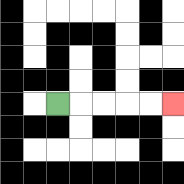{'start': '[2, 4]', 'end': '[7, 4]', 'path_directions': 'R,R,R,R,R', 'path_coordinates': '[[2, 4], [3, 4], [4, 4], [5, 4], [6, 4], [7, 4]]'}